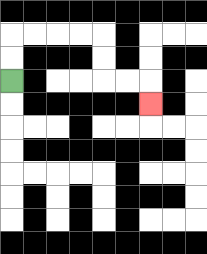{'start': '[0, 3]', 'end': '[6, 4]', 'path_directions': 'U,U,R,R,R,R,D,D,R,R,D', 'path_coordinates': '[[0, 3], [0, 2], [0, 1], [1, 1], [2, 1], [3, 1], [4, 1], [4, 2], [4, 3], [5, 3], [6, 3], [6, 4]]'}